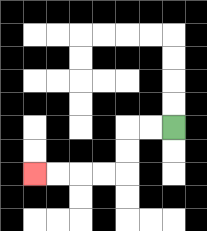{'start': '[7, 5]', 'end': '[1, 7]', 'path_directions': 'L,L,D,D,L,L,L,L', 'path_coordinates': '[[7, 5], [6, 5], [5, 5], [5, 6], [5, 7], [4, 7], [3, 7], [2, 7], [1, 7]]'}